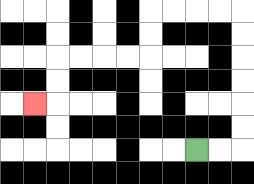{'start': '[8, 6]', 'end': '[1, 4]', 'path_directions': 'R,R,U,U,U,U,U,U,L,L,L,L,D,D,L,L,L,L,D,D,L', 'path_coordinates': '[[8, 6], [9, 6], [10, 6], [10, 5], [10, 4], [10, 3], [10, 2], [10, 1], [10, 0], [9, 0], [8, 0], [7, 0], [6, 0], [6, 1], [6, 2], [5, 2], [4, 2], [3, 2], [2, 2], [2, 3], [2, 4], [1, 4]]'}